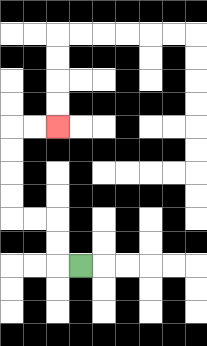{'start': '[3, 11]', 'end': '[2, 5]', 'path_directions': 'L,U,U,L,L,U,U,U,U,R,R', 'path_coordinates': '[[3, 11], [2, 11], [2, 10], [2, 9], [1, 9], [0, 9], [0, 8], [0, 7], [0, 6], [0, 5], [1, 5], [2, 5]]'}